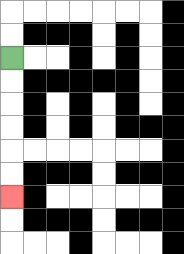{'start': '[0, 2]', 'end': '[0, 8]', 'path_directions': 'D,D,D,D,D,D', 'path_coordinates': '[[0, 2], [0, 3], [0, 4], [0, 5], [0, 6], [0, 7], [0, 8]]'}